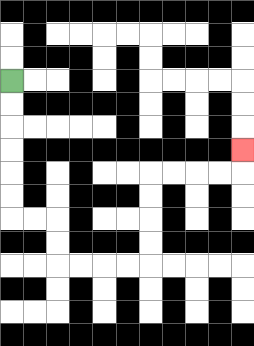{'start': '[0, 3]', 'end': '[10, 6]', 'path_directions': 'D,D,D,D,D,D,R,R,D,D,R,R,R,R,U,U,U,U,R,R,R,R,U', 'path_coordinates': '[[0, 3], [0, 4], [0, 5], [0, 6], [0, 7], [0, 8], [0, 9], [1, 9], [2, 9], [2, 10], [2, 11], [3, 11], [4, 11], [5, 11], [6, 11], [6, 10], [6, 9], [6, 8], [6, 7], [7, 7], [8, 7], [9, 7], [10, 7], [10, 6]]'}